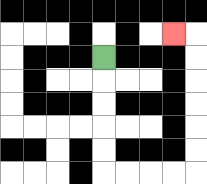{'start': '[4, 2]', 'end': '[7, 1]', 'path_directions': 'D,D,D,D,D,R,R,R,R,U,U,U,U,U,U,L', 'path_coordinates': '[[4, 2], [4, 3], [4, 4], [4, 5], [4, 6], [4, 7], [5, 7], [6, 7], [7, 7], [8, 7], [8, 6], [8, 5], [8, 4], [8, 3], [8, 2], [8, 1], [7, 1]]'}